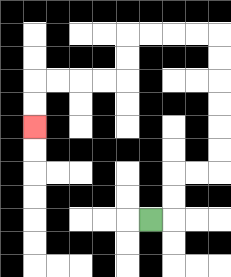{'start': '[6, 9]', 'end': '[1, 5]', 'path_directions': 'R,U,U,R,R,U,U,U,U,U,U,L,L,L,L,D,D,L,L,L,L,D,D', 'path_coordinates': '[[6, 9], [7, 9], [7, 8], [7, 7], [8, 7], [9, 7], [9, 6], [9, 5], [9, 4], [9, 3], [9, 2], [9, 1], [8, 1], [7, 1], [6, 1], [5, 1], [5, 2], [5, 3], [4, 3], [3, 3], [2, 3], [1, 3], [1, 4], [1, 5]]'}